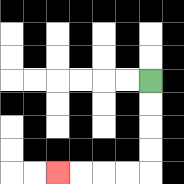{'start': '[6, 3]', 'end': '[2, 7]', 'path_directions': 'D,D,D,D,L,L,L,L', 'path_coordinates': '[[6, 3], [6, 4], [6, 5], [6, 6], [6, 7], [5, 7], [4, 7], [3, 7], [2, 7]]'}